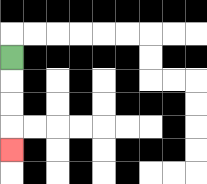{'start': '[0, 2]', 'end': '[0, 6]', 'path_directions': 'D,D,D,D', 'path_coordinates': '[[0, 2], [0, 3], [0, 4], [0, 5], [0, 6]]'}